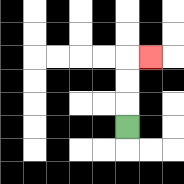{'start': '[5, 5]', 'end': '[6, 2]', 'path_directions': 'U,U,U,R', 'path_coordinates': '[[5, 5], [5, 4], [5, 3], [5, 2], [6, 2]]'}